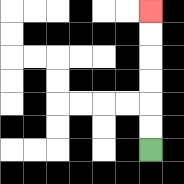{'start': '[6, 6]', 'end': '[6, 0]', 'path_directions': 'U,U,U,U,U,U', 'path_coordinates': '[[6, 6], [6, 5], [6, 4], [6, 3], [6, 2], [6, 1], [6, 0]]'}